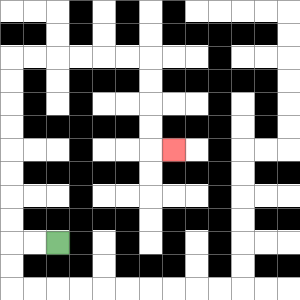{'start': '[2, 10]', 'end': '[7, 6]', 'path_directions': 'L,L,U,U,U,U,U,U,U,U,R,R,R,R,R,R,D,D,D,D,R', 'path_coordinates': '[[2, 10], [1, 10], [0, 10], [0, 9], [0, 8], [0, 7], [0, 6], [0, 5], [0, 4], [0, 3], [0, 2], [1, 2], [2, 2], [3, 2], [4, 2], [5, 2], [6, 2], [6, 3], [6, 4], [6, 5], [6, 6], [7, 6]]'}